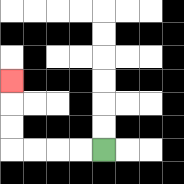{'start': '[4, 6]', 'end': '[0, 3]', 'path_directions': 'L,L,L,L,U,U,U', 'path_coordinates': '[[4, 6], [3, 6], [2, 6], [1, 6], [0, 6], [0, 5], [0, 4], [0, 3]]'}